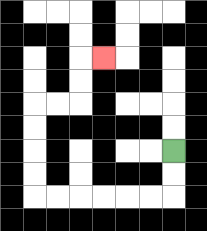{'start': '[7, 6]', 'end': '[4, 2]', 'path_directions': 'D,D,L,L,L,L,L,L,U,U,U,U,R,R,U,U,R', 'path_coordinates': '[[7, 6], [7, 7], [7, 8], [6, 8], [5, 8], [4, 8], [3, 8], [2, 8], [1, 8], [1, 7], [1, 6], [1, 5], [1, 4], [2, 4], [3, 4], [3, 3], [3, 2], [4, 2]]'}